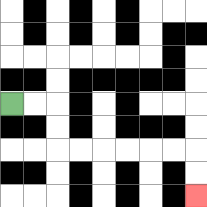{'start': '[0, 4]', 'end': '[8, 8]', 'path_directions': 'R,R,D,D,R,R,R,R,R,R,D,D', 'path_coordinates': '[[0, 4], [1, 4], [2, 4], [2, 5], [2, 6], [3, 6], [4, 6], [5, 6], [6, 6], [7, 6], [8, 6], [8, 7], [8, 8]]'}